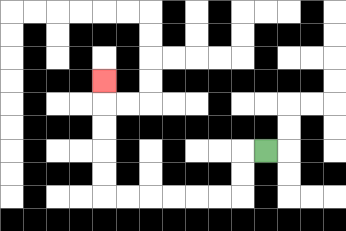{'start': '[11, 6]', 'end': '[4, 3]', 'path_directions': 'L,D,D,L,L,L,L,L,L,U,U,U,U,U', 'path_coordinates': '[[11, 6], [10, 6], [10, 7], [10, 8], [9, 8], [8, 8], [7, 8], [6, 8], [5, 8], [4, 8], [4, 7], [4, 6], [4, 5], [4, 4], [4, 3]]'}